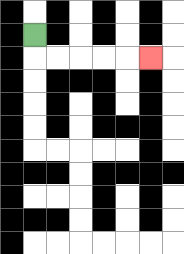{'start': '[1, 1]', 'end': '[6, 2]', 'path_directions': 'D,R,R,R,R,R', 'path_coordinates': '[[1, 1], [1, 2], [2, 2], [3, 2], [4, 2], [5, 2], [6, 2]]'}